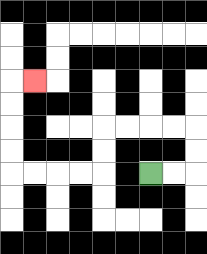{'start': '[6, 7]', 'end': '[1, 3]', 'path_directions': 'R,R,U,U,L,L,L,L,D,D,L,L,L,L,U,U,U,U,R', 'path_coordinates': '[[6, 7], [7, 7], [8, 7], [8, 6], [8, 5], [7, 5], [6, 5], [5, 5], [4, 5], [4, 6], [4, 7], [3, 7], [2, 7], [1, 7], [0, 7], [0, 6], [0, 5], [0, 4], [0, 3], [1, 3]]'}